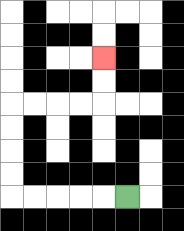{'start': '[5, 8]', 'end': '[4, 2]', 'path_directions': 'L,L,L,L,L,U,U,U,U,R,R,R,R,U,U', 'path_coordinates': '[[5, 8], [4, 8], [3, 8], [2, 8], [1, 8], [0, 8], [0, 7], [0, 6], [0, 5], [0, 4], [1, 4], [2, 4], [3, 4], [4, 4], [4, 3], [4, 2]]'}